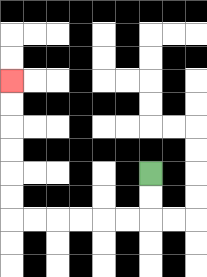{'start': '[6, 7]', 'end': '[0, 3]', 'path_directions': 'D,D,L,L,L,L,L,L,U,U,U,U,U,U', 'path_coordinates': '[[6, 7], [6, 8], [6, 9], [5, 9], [4, 9], [3, 9], [2, 9], [1, 9], [0, 9], [0, 8], [0, 7], [0, 6], [0, 5], [0, 4], [0, 3]]'}